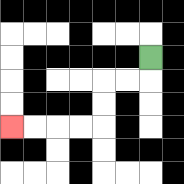{'start': '[6, 2]', 'end': '[0, 5]', 'path_directions': 'D,L,L,D,D,L,L,L,L', 'path_coordinates': '[[6, 2], [6, 3], [5, 3], [4, 3], [4, 4], [4, 5], [3, 5], [2, 5], [1, 5], [0, 5]]'}